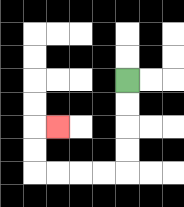{'start': '[5, 3]', 'end': '[2, 5]', 'path_directions': 'D,D,D,D,L,L,L,L,U,U,R', 'path_coordinates': '[[5, 3], [5, 4], [5, 5], [5, 6], [5, 7], [4, 7], [3, 7], [2, 7], [1, 7], [1, 6], [1, 5], [2, 5]]'}